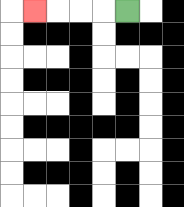{'start': '[5, 0]', 'end': '[1, 0]', 'path_directions': 'L,L,L,L', 'path_coordinates': '[[5, 0], [4, 0], [3, 0], [2, 0], [1, 0]]'}